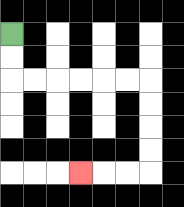{'start': '[0, 1]', 'end': '[3, 7]', 'path_directions': 'D,D,R,R,R,R,R,R,D,D,D,D,L,L,L', 'path_coordinates': '[[0, 1], [0, 2], [0, 3], [1, 3], [2, 3], [3, 3], [4, 3], [5, 3], [6, 3], [6, 4], [6, 5], [6, 6], [6, 7], [5, 7], [4, 7], [3, 7]]'}